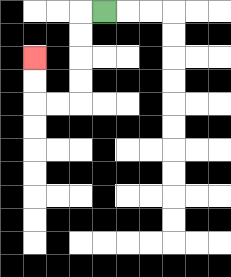{'start': '[4, 0]', 'end': '[1, 2]', 'path_directions': 'L,D,D,D,D,L,L,U,U', 'path_coordinates': '[[4, 0], [3, 0], [3, 1], [3, 2], [3, 3], [3, 4], [2, 4], [1, 4], [1, 3], [1, 2]]'}